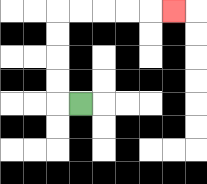{'start': '[3, 4]', 'end': '[7, 0]', 'path_directions': 'L,U,U,U,U,R,R,R,R,R', 'path_coordinates': '[[3, 4], [2, 4], [2, 3], [2, 2], [2, 1], [2, 0], [3, 0], [4, 0], [5, 0], [6, 0], [7, 0]]'}